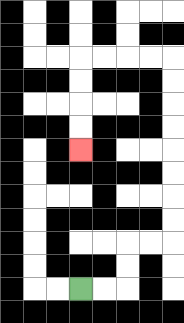{'start': '[3, 12]', 'end': '[3, 6]', 'path_directions': 'R,R,U,U,R,R,U,U,U,U,U,U,U,U,L,L,L,L,D,D,D,D', 'path_coordinates': '[[3, 12], [4, 12], [5, 12], [5, 11], [5, 10], [6, 10], [7, 10], [7, 9], [7, 8], [7, 7], [7, 6], [7, 5], [7, 4], [7, 3], [7, 2], [6, 2], [5, 2], [4, 2], [3, 2], [3, 3], [3, 4], [3, 5], [3, 6]]'}